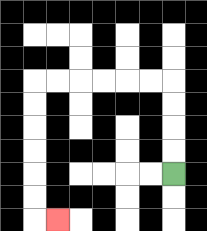{'start': '[7, 7]', 'end': '[2, 9]', 'path_directions': 'U,U,U,U,L,L,L,L,L,L,D,D,D,D,D,D,R', 'path_coordinates': '[[7, 7], [7, 6], [7, 5], [7, 4], [7, 3], [6, 3], [5, 3], [4, 3], [3, 3], [2, 3], [1, 3], [1, 4], [1, 5], [1, 6], [1, 7], [1, 8], [1, 9], [2, 9]]'}